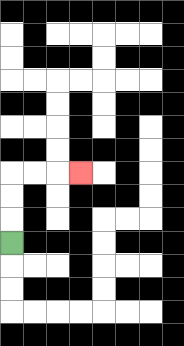{'start': '[0, 10]', 'end': '[3, 7]', 'path_directions': 'U,U,U,R,R,R', 'path_coordinates': '[[0, 10], [0, 9], [0, 8], [0, 7], [1, 7], [2, 7], [3, 7]]'}